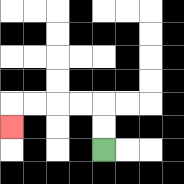{'start': '[4, 6]', 'end': '[0, 5]', 'path_directions': 'U,U,L,L,L,L,D', 'path_coordinates': '[[4, 6], [4, 5], [4, 4], [3, 4], [2, 4], [1, 4], [0, 4], [0, 5]]'}